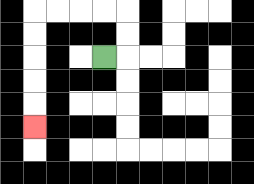{'start': '[4, 2]', 'end': '[1, 5]', 'path_directions': 'R,U,U,L,L,L,L,D,D,D,D,D', 'path_coordinates': '[[4, 2], [5, 2], [5, 1], [5, 0], [4, 0], [3, 0], [2, 0], [1, 0], [1, 1], [1, 2], [1, 3], [1, 4], [1, 5]]'}